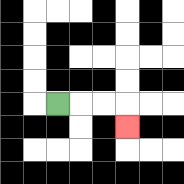{'start': '[2, 4]', 'end': '[5, 5]', 'path_directions': 'R,R,R,D', 'path_coordinates': '[[2, 4], [3, 4], [4, 4], [5, 4], [5, 5]]'}